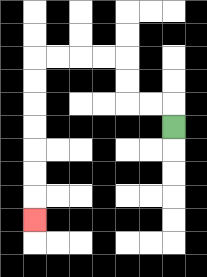{'start': '[7, 5]', 'end': '[1, 9]', 'path_directions': 'U,L,L,U,U,L,L,L,L,D,D,D,D,D,D,D', 'path_coordinates': '[[7, 5], [7, 4], [6, 4], [5, 4], [5, 3], [5, 2], [4, 2], [3, 2], [2, 2], [1, 2], [1, 3], [1, 4], [1, 5], [1, 6], [1, 7], [1, 8], [1, 9]]'}